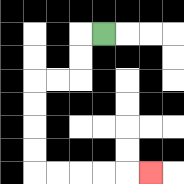{'start': '[4, 1]', 'end': '[6, 7]', 'path_directions': 'L,D,D,L,L,D,D,D,D,R,R,R,R,R', 'path_coordinates': '[[4, 1], [3, 1], [3, 2], [3, 3], [2, 3], [1, 3], [1, 4], [1, 5], [1, 6], [1, 7], [2, 7], [3, 7], [4, 7], [5, 7], [6, 7]]'}